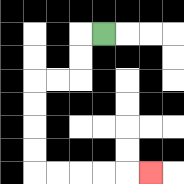{'start': '[4, 1]', 'end': '[6, 7]', 'path_directions': 'L,D,D,L,L,D,D,D,D,R,R,R,R,R', 'path_coordinates': '[[4, 1], [3, 1], [3, 2], [3, 3], [2, 3], [1, 3], [1, 4], [1, 5], [1, 6], [1, 7], [2, 7], [3, 7], [4, 7], [5, 7], [6, 7]]'}